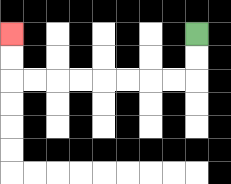{'start': '[8, 1]', 'end': '[0, 1]', 'path_directions': 'D,D,L,L,L,L,L,L,L,L,U,U', 'path_coordinates': '[[8, 1], [8, 2], [8, 3], [7, 3], [6, 3], [5, 3], [4, 3], [3, 3], [2, 3], [1, 3], [0, 3], [0, 2], [0, 1]]'}